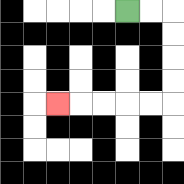{'start': '[5, 0]', 'end': '[2, 4]', 'path_directions': 'R,R,D,D,D,D,L,L,L,L,L', 'path_coordinates': '[[5, 0], [6, 0], [7, 0], [7, 1], [7, 2], [7, 3], [7, 4], [6, 4], [5, 4], [4, 4], [3, 4], [2, 4]]'}